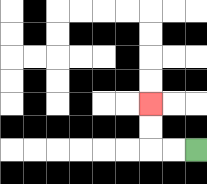{'start': '[8, 6]', 'end': '[6, 4]', 'path_directions': 'L,L,U,U', 'path_coordinates': '[[8, 6], [7, 6], [6, 6], [6, 5], [6, 4]]'}